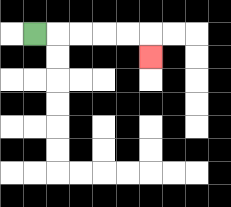{'start': '[1, 1]', 'end': '[6, 2]', 'path_directions': 'R,R,R,R,R,D', 'path_coordinates': '[[1, 1], [2, 1], [3, 1], [4, 1], [5, 1], [6, 1], [6, 2]]'}